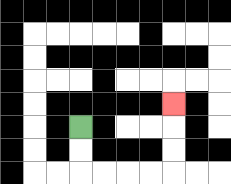{'start': '[3, 5]', 'end': '[7, 4]', 'path_directions': 'D,D,R,R,R,R,U,U,U', 'path_coordinates': '[[3, 5], [3, 6], [3, 7], [4, 7], [5, 7], [6, 7], [7, 7], [7, 6], [7, 5], [7, 4]]'}